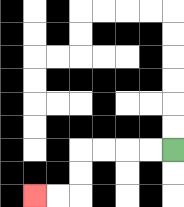{'start': '[7, 6]', 'end': '[1, 8]', 'path_directions': 'L,L,L,L,D,D,L,L', 'path_coordinates': '[[7, 6], [6, 6], [5, 6], [4, 6], [3, 6], [3, 7], [3, 8], [2, 8], [1, 8]]'}